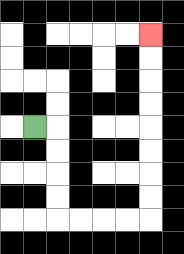{'start': '[1, 5]', 'end': '[6, 1]', 'path_directions': 'R,D,D,D,D,R,R,R,R,U,U,U,U,U,U,U,U', 'path_coordinates': '[[1, 5], [2, 5], [2, 6], [2, 7], [2, 8], [2, 9], [3, 9], [4, 9], [5, 9], [6, 9], [6, 8], [6, 7], [6, 6], [6, 5], [6, 4], [6, 3], [6, 2], [6, 1]]'}